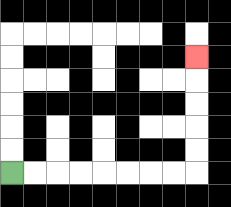{'start': '[0, 7]', 'end': '[8, 2]', 'path_directions': 'R,R,R,R,R,R,R,R,U,U,U,U,U', 'path_coordinates': '[[0, 7], [1, 7], [2, 7], [3, 7], [4, 7], [5, 7], [6, 7], [7, 7], [8, 7], [8, 6], [8, 5], [8, 4], [8, 3], [8, 2]]'}